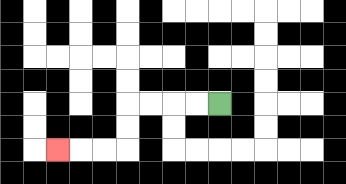{'start': '[9, 4]', 'end': '[2, 6]', 'path_directions': 'L,L,L,L,D,D,L,L,L', 'path_coordinates': '[[9, 4], [8, 4], [7, 4], [6, 4], [5, 4], [5, 5], [5, 6], [4, 6], [3, 6], [2, 6]]'}